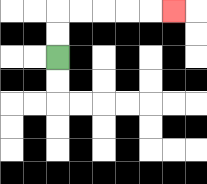{'start': '[2, 2]', 'end': '[7, 0]', 'path_directions': 'U,U,R,R,R,R,R', 'path_coordinates': '[[2, 2], [2, 1], [2, 0], [3, 0], [4, 0], [5, 0], [6, 0], [7, 0]]'}